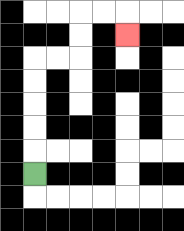{'start': '[1, 7]', 'end': '[5, 1]', 'path_directions': 'U,U,U,U,U,R,R,U,U,R,R,D', 'path_coordinates': '[[1, 7], [1, 6], [1, 5], [1, 4], [1, 3], [1, 2], [2, 2], [3, 2], [3, 1], [3, 0], [4, 0], [5, 0], [5, 1]]'}